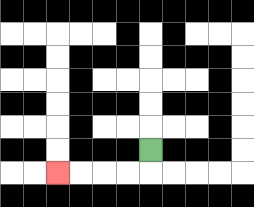{'start': '[6, 6]', 'end': '[2, 7]', 'path_directions': 'D,L,L,L,L', 'path_coordinates': '[[6, 6], [6, 7], [5, 7], [4, 7], [3, 7], [2, 7]]'}